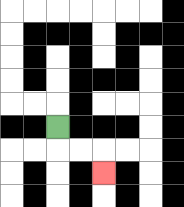{'start': '[2, 5]', 'end': '[4, 7]', 'path_directions': 'D,R,R,D', 'path_coordinates': '[[2, 5], [2, 6], [3, 6], [4, 6], [4, 7]]'}